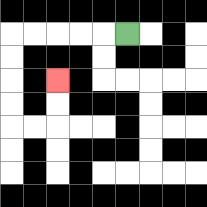{'start': '[5, 1]', 'end': '[2, 3]', 'path_directions': 'L,L,L,L,L,D,D,D,D,R,R,U,U', 'path_coordinates': '[[5, 1], [4, 1], [3, 1], [2, 1], [1, 1], [0, 1], [0, 2], [0, 3], [0, 4], [0, 5], [1, 5], [2, 5], [2, 4], [2, 3]]'}